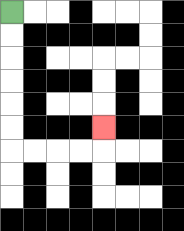{'start': '[0, 0]', 'end': '[4, 5]', 'path_directions': 'D,D,D,D,D,D,R,R,R,R,U', 'path_coordinates': '[[0, 0], [0, 1], [0, 2], [0, 3], [0, 4], [0, 5], [0, 6], [1, 6], [2, 6], [3, 6], [4, 6], [4, 5]]'}